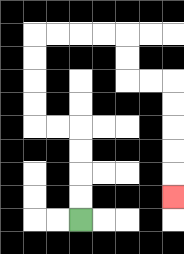{'start': '[3, 9]', 'end': '[7, 8]', 'path_directions': 'U,U,U,U,L,L,U,U,U,U,R,R,R,R,D,D,R,R,D,D,D,D,D', 'path_coordinates': '[[3, 9], [3, 8], [3, 7], [3, 6], [3, 5], [2, 5], [1, 5], [1, 4], [1, 3], [1, 2], [1, 1], [2, 1], [3, 1], [4, 1], [5, 1], [5, 2], [5, 3], [6, 3], [7, 3], [7, 4], [7, 5], [7, 6], [7, 7], [7, 8]]'}